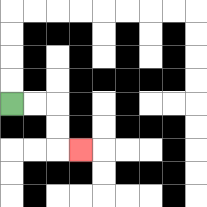{'start': '[0, 4]', 'end': '[3, 6]', 'path_directions': 'R,R,D,D,R', 'path_coordinates': '[[0, 4], [1, 4], [2, 4], [2, 5], [2, 6], [3, 6]]'}